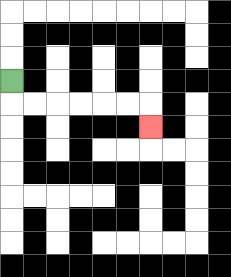{'start': '[0, 3]', 'end': '[6, 5]', 'path_directions': 'D,R,R,R,R,R,R,D', 'path_coordinates': '[[0, 3], [0, 4], [1, 4], [2, 4], [3, 4], [4, 4], [5, 4], [6, 4], [6, 5]]'}